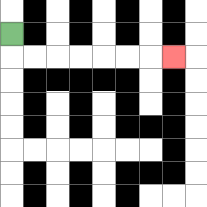{'start': '[0, 1]', 'end': '[7, 2]', 'path_directions': 'D,R,R,R,R,R,R,R', 'path_coordinates': '[[0, 1], [0, 2], [1, 2], [2, 2], [3, 2], [4, 2], [5, 2], [6, 2], [7, 2]]'}